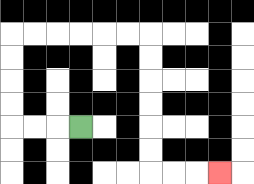{'start': '[3, 5]', 'end': '[9, 7]', 'path_directions': 'L,L,L,U,U,U,U,R,R,R,R,R,R,D,D,D,D,D,D,R,R,R', 'path_coordinates': '[[3, 5], [2, 5], [1, 5], [0, 5], [0, 4], [0, 3], [0, 2], [0, 1], [1, 1], [2, 1], [3, 1], [4, 1], [5, 1], [6, 1], [6, 2], [6, 3], [6, 4], [6, 5], [6, 6], [6, 7], [7, 7], [8, 7], [9, 7]]'}